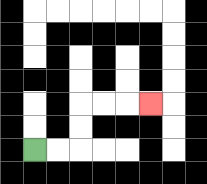{'start': '[1, 6]', 'end': '[6, 4]', 'path_directions': 'R,R,U,U,R,R,R', 'path_coordinates': '[[1, 6], [2, 6], [3, 6], [3, 5], [3, 4], [4, 4], [5, 4], [6, 4]]'}